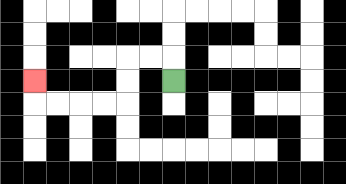{'start': '[7, 3]', 'end': '[1, 3]', 'path_directions': 'U,L,L,D,D,L,L,L,L,U', 'path_coordinates': '[[7, 3], [7, 2], [6, 2], [5, 2], [5, 3], [5, 4], [4, 4], [3, 4], [2, 4], [1, 4], [1, 3]]'}